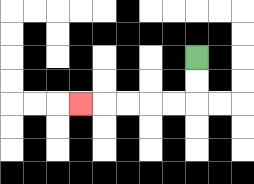{'start': '[8, 2]', 'end': '[3, 4]', 'path_directions': 'D,D,L,L,L,L,L', 'path_coordinates': '[[8, 2], [8, 3], [8, 4], [7, 4], [6, 4], [5, 4], [4, 4], [3, 4]]'}